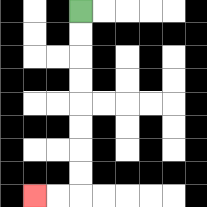{'start': '[3, 0]', 'end': '[1, 8]', 'path_directions': 'D,D,D,D,D,D,D,D,L,L', 'path_coordinates': '[[3, 0], [3, 1], [3, 2], [3, 3], [3, 4], [3, 5], [3, 6], [3, 7], [3, 8], [2, 8], [1, 8]]'}